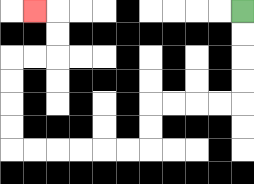{'start': '[10, 0]', 'end': '[1, 0]', 'path_directions': 'D,D,D,D,L,L,L,L,D,D,L,L,L,L,L,L,U,U,U,U,R,R,U,U,L', 'path_coordinates': '[[10, 0], [10, 1], [10, 2], [10, 3], [10, 4], [9, 4], [8, 4], [7, 4], [6, 4], [6, 5], [6, 6], [5, 6], [4, 6], [3, 6], [2, 6], [1, 6], [0, 6], [0, 5], [0, 4], [0, 3], [0, 2], [1, 2], [2, 2], [2, 1], [2, 0], [1, 0]]'}